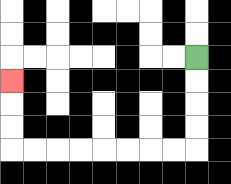{'start': '[8, 2]', 'end': '[0, 3]', 'path_directions': 'D,D,D,D,L,L,L,L,L,L,L,L,U,U,U', 'path_coordinates': '[[8, 2], [8, 3], [8, 4], [8, 5], [8, 6], [7, 6], [6, 6], [5, 6], [4, 6], [3, 6], [2, 6], [1, 6], [0, 6], [0, 5], [0, 4], [0, 3]]'}